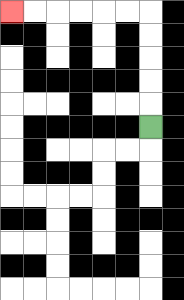{'start': '[6, 5]', 'end': '[0, 0]', 'path_directions': 'U,U,U,U,U,L,L,L,L,L,L', 'path_coordinates': '[[6, 5], [6, 4], [6, 3], [6, 2], [6, 1], [6, 0], [5, 0], [4, 0], [3, 0], [2, 0], [1, 0], [0, 0]]'}